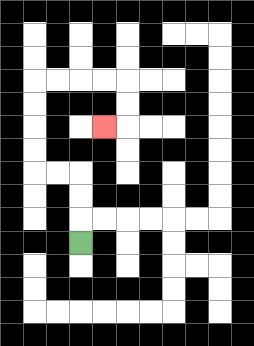{'start': '[3, 10]', 'end': '[4, 5]', 'path_directions': 'U,U,U,L,L,U,U,U,U,R,R,R,R,D,D,L', 'path_coordinates': '[[3, 10], [3, 9], [3, 8], [3, 7], [2, 7], [1, 7], [1, 6], [1, 5], [1, 4], [1, 3], [2, 3], [3, 3], [4, 3], [5, 3], [5, 4], [5, 5], [4, 5]]'}